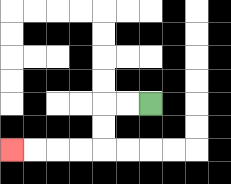{'start': '[6, 4]', 'end': '[0, 6]', 'path_directions': 'L,L,D,D,L,L,L,L', 'path_coordinates': '[[6, 4], [5, 4], [4, 4], [4, 5], [4, 6], [3, 6], [2, 6], [1, 6], [0, 6]]'}